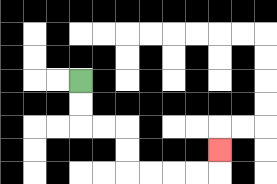{'start': '[3, 3]', 'end': '[9, 6]', 'path_directions': 'D,D,R,R,D,D,R,R,R,R,U', 'path_coordinates': '[[3, 3], [3, 4], [3, 5], [4, 5], [5, 5], [5, 6], [5, 7], [6, 7], [7, 7], [8, 7], [9, 7], [9, 6]]'}